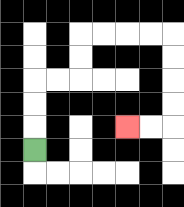{'start': '[1, 6]', 'end': '[5, 5]', 'path_directions': 'U,U,U,R,R,U,U,R,R,R,R,D,D,D,D,L,L', 'path_coordinates': '[[1, 6], [1, 5], [1, 4], [1, 3], [2, 3], [3, 3], [3, 2], [3, 1], [4, 1], [5, 1], [6, 1], [7, 1], [7, 2], [7, 3], [7, 4], [7, 5], [6, 5], [5, 5]]'}